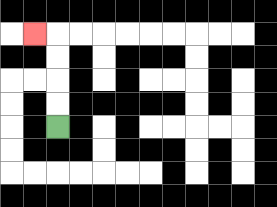{'start': '[2, 5]', 'end': '[1, 1]', 'path_directions': 'U,U,U,U,L', 'path_coordinates': '[[2, 5], [2, 4], [2, 3], [2, 2], [2, 1], [1, 1]]'}